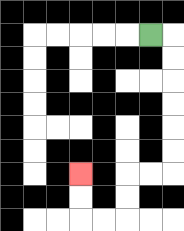{'start': '[6, 1]', 'end': '[3, 7]', 'path_directions': 'R,D,D,D,D,D,D,L,L,D,D,L,L,U,U', 'path_coordinates': '[[6, 1], [7, 1], [7, 2], [7, 3], [7, 4], [7, 5], [7, 6], [7, 7], [6, 7], [5, 7], [5, 8], [5, 9], [4, 9], [3, 9], [3, 8], [3, 7]]'}